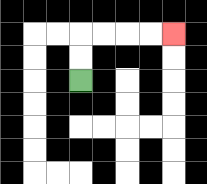{'start': '[3, 3]', 'end': '[7, 1]', 'path_directions': 'U,U,R,R,R,R', 'path_coordinates': '[[3, 3], [3, 2], [3, 1], [4, 1], [5, 1], [6, 1], [7, 1]]'}